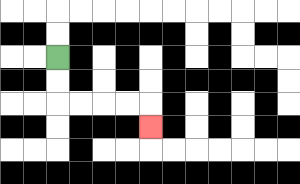{'start': '[2, 2]', 'end': '[6, 5]', 'path_directions': 'D,D,R,R,R,R,D', 'path_coordinates': '[[2, 2], [2, 3], [2, 4], [3, 4], [4, 4], [5, 4], [6, 4], [6, 5]]'}